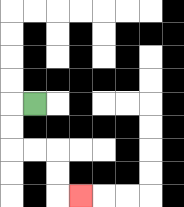{'start': '[1, 4]', 'end': '[3, 8]', 'path_directions': 'L,D,D,R,R,D,D,R', 'path_coordinates': '[[1, 4], [0, 4], [0, 5], [0, 6], [1, 6], [2, 6], [2, 7], [2, 8], [3, 8]]'}